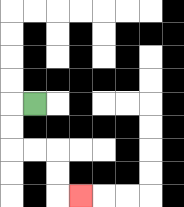{'start': '[1, 4]', 'end': '[3, 8]', 'path_directions': 'L,D,D,R,R,D,D,R', 'path_coordinates': '[[1, 4], [0, 4], [0, 5], [0, 6], [1, 6], [2, 6], [2, 7], [2, 8], [3, 8]]'}